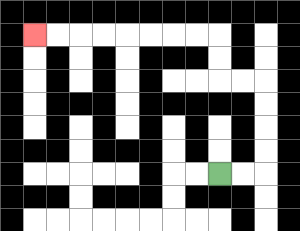{'start': '[9, 7]', 'end': '[1, 1]', 'path_directions': 'R,R,U,U,U,U,L,L,U,U,L,L,L,L,L,L,L,L', 'path_coordinates': '[[9, 7], [10, 7], [11, 7], [11, 6], [11, 5], [11, 4], [11, 3], [10, 3], [9, 3], [9, 2], [9, 1], [8, 1], [7, 1], [6, 1], [5, 1], [4, 1], [3, 1], [2, 1], [1, 1]]'}